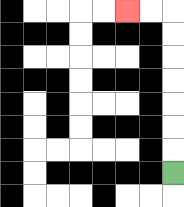{'start': '[7, 7]', 'end': '[5, 0]', 'path_directions': 'U,U,U,U,U,U,U,L,L', 'path_coordinates': '[[7, 7], [7, 6], [7, 5], [7, 4], [7, 3], [7, 2], [7, 1], [7, 0], [6, 0], [5, 0]]'}